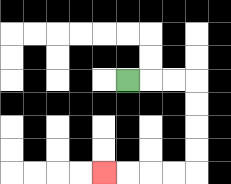{'start': '[5, 3]', 'end': '[4, 7]', 'path_directions': 'R,R,R,D,D,D,D,L,L,L,L', 'path_coordinates': '[[5, 3], [6, 3], [7, 3], [8, 3], [8, 4], [8, 5], [8, 6], [8, 7], [7, 7], [6, 7], [5, 7], [4, 7]]'}